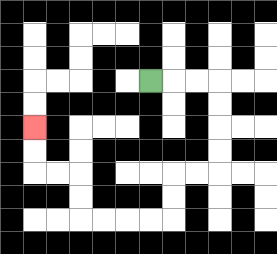{'start': '[6, 3]', 'end': '[1, 5]', 'path_directions': 'R,R,R,D,D,D,D,L,L,D,D,L,L,L,L,U,U,L,L,U,U', 'path_coordinates': '[[6, 3], [7, 3], [8, 3], [9, 3], [9, 4], [9, 5], [9, 6], [9, 7], [8, 7], [7, 7], [7, 8], [7, 9], [6, 9], [5, 9], [4, 9], [3, 9], [3, 8], [3, 7], [2, 7], [1, 7], [1, 6], [1, 5]]'}